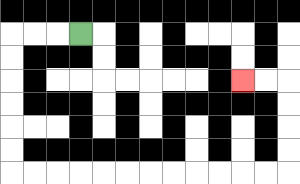{'start': '[3, 1]', 'end': '[10, 3]', 'path_directions': 'L,L,L,D,D,D,D,D,D,R,R,R,R,R,R,R,R,R,R,R,R,U,U,U,U,L,L', 'path_coordinates': '[[3, 1], [2, 1], [1, 1], [0, 1], [0, 2], [0, 3], [0, 4], [0, 5], [0, 6], [0, 7], [1, 7], [2, 7], [3, 7], [4, 7], [5, 7], [6, 7], [7, 7], [8, 7], [9, 7], [10, 7], [11, 7], [12, 7], [12, 6], [12, 5], [12, 4], [12, 3], [11, 3], [10, 3]]'}